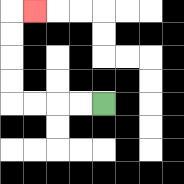{'start': '[4, 4]', 'end': '[1, 0]', 'path_directions': 'L,L,L,L,U,U,U,U,R', 'path_coordinates': '[[4, 4], [3, 4], [2, 4], [1, 4], [0, 4], [0, 3], [0, 2], [0, 1], [0, 0], [1, 0]]'}